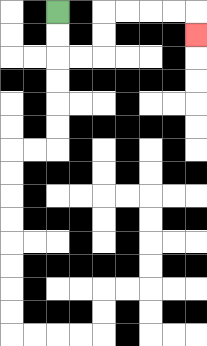{'start': '[2, 0]', 'end': '[8, 1]', 'path_directions': 'D,D,R,R,U,U,R,R,R,R,D', 'path_coordinates': '[[2, 0], [2, 1], [2, 2], [3, 2], [4, 2], [4, 1], [4, 0], [5, 0], [6, 0], [7, 0], [8, 0], [8, 1]]'}